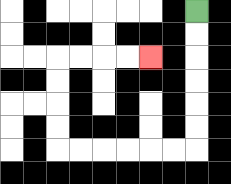{'start': '[8, 0]', 'end': '[6, 2]', 'path_directions': 'D,D,D,D,D,D,L,L,L,L,L,L,U,U,U,U,R,R,R,R', 'path_coordinates': '[[8, 0], [8, 1], [8, 2], [8, 3], [8, 4], [8, 5], [8, 6], [7, 6], [6, 6], [5, 6], [4, 6], [3, 6], [2, 6], [2, 5], [2, 4], [2, 3], [2, 2], [3, 2], [4, 2], [5, 2], [6, 2]]'}